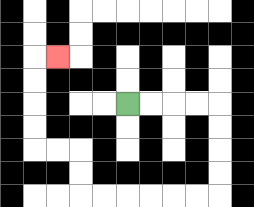{'start': '[5, 4]', 'end': '[2, 2]', 'path_directions': 'R,R,R,R,D,D,D,D,L,L,L,L,L,L,U,U,L,L,U,U,U,U,R', 'path_coordinates': '[[5, 4], [6, 4], [7, 4], [8, 4], [9, 4], [9, 5], [9, 6], [9, 7], [9, 8], [8, 8], [7, 8], [6, 8], [5, 8], [4, 8], [3, 8], [3, 7], [3, 6], [2, 6], [1, 6], [1, 5], [1, 4], [1, 3], [1, 2], [2, 2]]'}